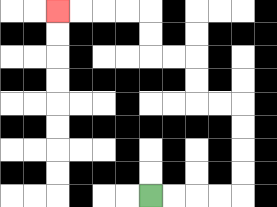{'start': '[6, 8]', 'end': '[2, 0]', 'path_directions': 'R,R,R,R,U,U,U,U,L,L,U,U,L,L,U,U,L,L,L,L', 'path_coordinates': '[[6, 8], [7, 8], [8, 8], [9, 8], [10, 8], [10, 7], [10, 6], [10, 5], [10, 4], [9, 4], [8, 4], [8, 3], [8, 2], [7, 2], [6, 2], [6, 1], [6, 0], [5, 0], [4, 0], [3, 0], [2, 0]]'}